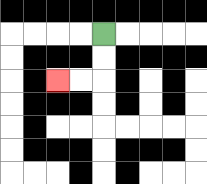{'start': '[4, 1]', 'end': '[2, 3]', 'path_directions': 'D,D,L,L', 'path_coordinates': '[[4, 1], [4, 2], [4, 3], [3, 3], [2, 3]]'}